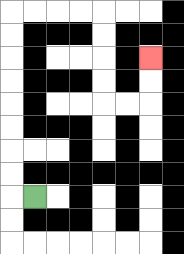{'start': '[1, 8]', 'end': '[6, 2]', 'path_directions': 'L,U,U,U,U,U,U,U,U,R,R,R,R,D,D,D,D,R,R,U,U', 'path_coordinates': '[[1, 8], [0, 8], [0, 7], [0, 6], [0, 5], [0, 4], [0, 3], [0, 2], [0, 1], [0, 0], [1, 0], [2, 0], [3, 0], [4, 0], [4, 1], [4, 2], [4, 3], [4, 4], [5, 4], [6, 4], [6, 3], [6, 2]]'}